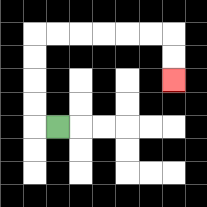{'start': '[2, 5]', 'end': '[7, 3]', 'path_directions': 'L,U,U,U,U,R,R,R,R,R,R,D,D', 'path_coordinates': '[[2, 5], [1, 5], [1, 4], [1, 3], [1, 2], [1, 1], [2, 1], [3, 1], [4, 1], [5, 1], [6, 1], [7, 1], [7, 2], [7, 3]]'}